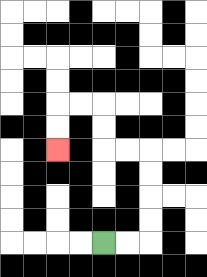{'start': '[4, 10]', 'end': '[2, 6]', 'path_directions': 'R,R,U,U,U,U,L,L,U,U,L,L,D,D', 'path_coordinates': '[[4, 10], [5, 10], [6, 10], [6, 9], [6, 8], [6, 7], [6, 6], [5, 6], [4, 6], [4, 5], [4, 4], [3, 4], [2, 4], [2, 5], [2, 6]]'}